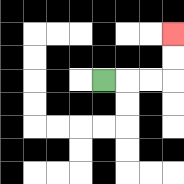{'start': '[4, 3]', 'end': '[7, 1]', 'path_directions': 'R,R,R,U,U', 'path_coordinates': '[[4, 3], [5, 3], [6, 3], [7, 3], [7, 2], [7, 1]]'}